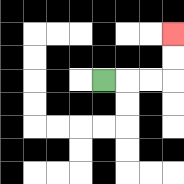{'start': '[4, 3]', 'end': '[7, 1]', 'path_directions': 'R,R,R,U,U', 'path_coordinates': '[[4, 3], [5, 3], [6, 3], [7, 3], [7, 2], [7, 1]]'}